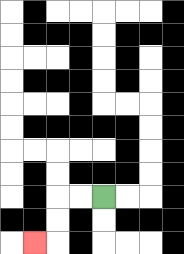{'start': '[4, 8]', 'end': '[1, 10]', 'path_directions': 'L,L,D,D,L', 'path_coordinates': '[[4, 8], [3, 8], [2, 8], [2, 9], [2, 10], [1, 10]]'}